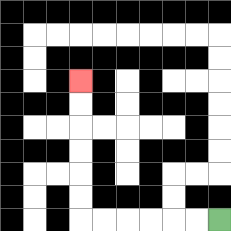{'start': '[9, 9]', 'end': '[3, 3]', 'path_directions': 'L,L,L,L,L,L,U,U,U,U,U,U', 'path_coordinates': '[[9, 9], [8, 9], [7, 9], [6, 9], [5, 9], [4, 9], [3, 9], [3, 8], [3, 7], [3, 6], [3, 5], [3, 4], [3, 3]]'}